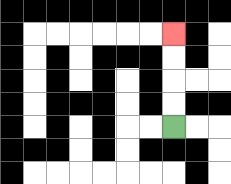{'start': '[7, 5]', 'end': '[7, 1]', 'path_directions': 'U,U,U,U', 'path_coordinates': '[[7, 5], [7, 4], [7, 3], [7, 2], [7, 1]]'}